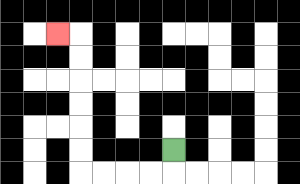{'start': '[7, 6]', 'end': '[2, 1]', 'path_directions': 'D,L,L,L,L,U,U,U,U,U,U,L', 'path_coordinates': '[[7, 6], [7, 7], [6, 7], [5, 7], [4, 7], [3, 7], [3, 6], [3, 5], [3, 4], [3, 3], [3, 2], [3, 1], [2, 1]]'}